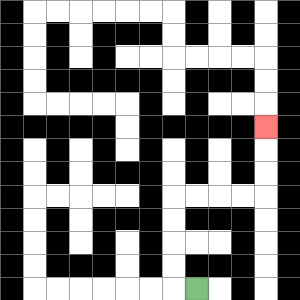{'start': '[8, 12]', 'end': '[11, 5]', 'path_directions': 'L,U,U,U,U,R,R,R,R,U,U,U', 'path_coordinates': '[[8, 12], [7, 12], [7, 11], [7, 10], [7, 9], [7, 8], [8, 8], [9, 8], [10, 8], [11, 8], [11, 7], [11, 6], [11, 5]]'}